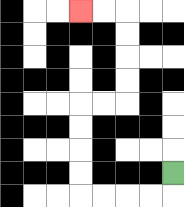{'start': '[7, 7]', 'end': '[3, 0]', 'path_directions': 'D,L,L,L,L,U,U,U,U,R,R,U,U,U,U,L,L', 'path_coordinates': '[[7, 7], [7, 8], [6, 8], [5, 8], [4, 8], [3, 8], [3, 7], [3, 6], [3, 5], [3, 4], [4, 4], [5, 4], [5, 3], [5, 2], [5, 1], [5, 0], [4, 0], [3, 0]]'}